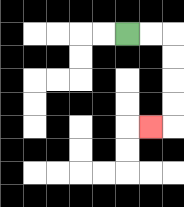{'start': '[5, 1]', 'end': '[6, 5]', 'path_directions': 'R,R,D,D,D,D,L', 'path_coordinates': '[[5, 1], [6, 1], [7, 1], [7, 2], [7, 3], [7, 4], [7, 5], [6, 5]]'}